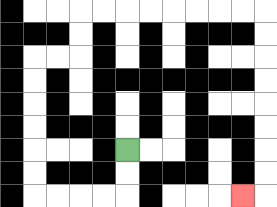{'start': '[5, 6]', 'end': '[10, 8]', 'path_directions': 'D,D,L,L,L,L,U,U,U,U,U,U,R,R,U,U,R,R,R,R,R,R,R,R,D,D,D,D,D,D,D,D,L', 'path_coordinates': '[[5, 6], [5, 7], [5, 8], [4, 8], [3, 8], [2, 8], [1, 8], [1, 7], [1, 6], [1, 5], [1, 4], [1, 3], [1, 2], [2, 2], [3, 2], [3, 1], [3, 0], [4, 0], [5, 0], [6, 0], [7, 0], [8, 0], [9, 0], [10, 0], [11, 0], [11, 1], [11, 2], [11, 3], [11, 4], [11, 5], [11, 6], [11, 7], [11, 8], [10, 8]]'}